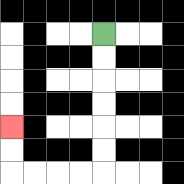{'start': '[4, 1]', 'end': '[0, 5]', 'path_directions': 'D,D,D,D,D,D,L,L,L,L,U,U', 'path_coordinates': '[[4, 1], [4, 2], [4, 3], [4, 4], [4, 5], [4, 6], [4, 7], [3, 7], [2, 7], [1, 7], [0, 7], [0, 6], [0, 5]]'}